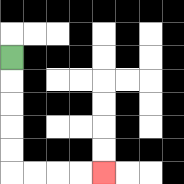{'start': '[0, 2]', 'end': '[4, 7]', 'path_directions': 'D,D,D,D,D,R,R,R,R', 'path_coordinates': '[[0, 2], [0, 3], [0, 4], [0, 5], [0, 6], [0, 7], [1, 7], [2, 7], [3, 7], [4, 7]]'}